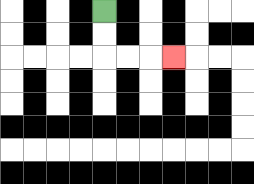{'start': '[4, 0]', 'end': '[7, 2]', 'path_directions': 'D,D,R,R,R', 'path_coordinates': '[[4, 0], [4, 1], [4, 2], [5, 2], [6, 2], [7, 2]]'}